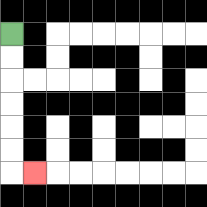{'start': '[0, 1]', 'end': '[1, 7]', 'path_directions': 'D,D,D,D,D,D,R', 'path_coordinates': '[[0, 1], [0, 2], [0, 3], [0, 4], [0, 5], [0, 6], [0, 7], [1, 7]]'}